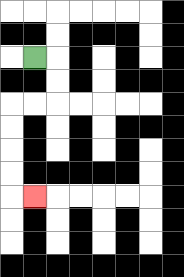{'start': '[1, 2]', 'end': '[1, 8]', 'path_directions': 'R,D,D,L,L,D,D,D,D,R', 'path_coordinates': '[[1, 2], [2, 2], [2, 3], [2, 4], [1, 4], [0, 4], [0, 5], [0, 6], [0, 7], [0, 8], [1, 8]]'}